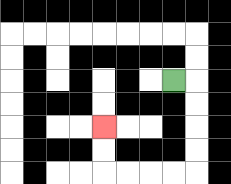{'start': '[7, 3]', 'end': '[4, 5]', 'path_directions': 'R,D,D,D,D,L,L,L,L,U,U', 'path_coordinates': '[[7, 3], [8, 3], [8, 4], [8, 5], [8, 6], [8, 7], [7, 7], [6, 7], [5, 7], [4, 7], [4, 6], [4, 5]]'}